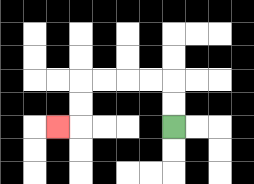{'start': '[7, 5]', 'end': '[2, 5]', 'path_directions': 'U,U,L,L,L,L,D,D,L', 'path_coordinates': '[[7, 5], [7, 4], [7, 3], [6, 3], [5, 3], [4, 3], [3, 3], [3, 4], [3, 5], [2, 5]]'}